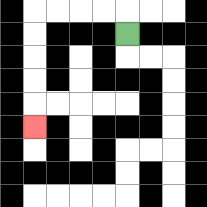{'start': '[5, 1]', 'end': '[1, 5]', 'path_directions': 'U,L,L,L,L,D,D,D,D,D', 'path_coordinates': '[[5, 1], [5, 0], [4, 0], [3, 0], [2, 0], [1, 0], [1, 1], [1, 2], [1, 3], [1, 4], [1, 5]]'}